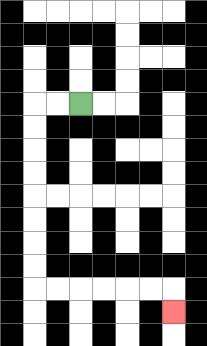{'start': '[3, 4]', 'end': '[7, 13]', 'path_directions': 'L,L,D,D,D,D,D,D,D,D,R,R,R,R,R,R,D', 'path_coordinates': '[[3, 4], [2, 4], [1, 4], [1, 5], [1, 6], [1, 7], [1, 8], [1, 9], [1, 10], [1, 11], [1, 12], [2, 12], [3, 12], [4, 12], [5, 12], [6, 12], [7, 12], [7, 13]]'}